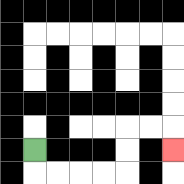{'start': '[1, 6]', 'end': '[7, 6]', 'path_directions': 'D,R,R,R,R,U,U,R,R,D', 'path_coordinates': '[[1, 6], [1, 7], [2, 7], [3, 7], [4, 7], [5, 7], [5, 6], [5, 5], [6, 5], [7, 5], [7, 6]]'}